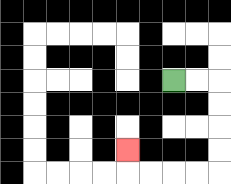{'start': '[7, 3]', 'end': '[5, 6]', 'path_directions': 'R,R,D,D,D,D,L,L,L,L,U', 'path_coordinates': '[[7, 3], [8, 3], [9, 3], [9, 4], [9, 5], [9, 6], [9, 7], [8, 7], [7, 7], [6, 7], [5, 7], [5, 6]]'}